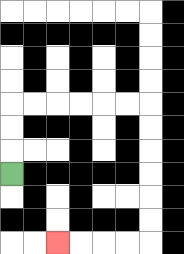{'start': '[0, 7]', 'end': '[2, 10]', 'path_directions': 'U,U,U,R,R,R,R,R,R,D,D,D,D,D,D,L,L,L,L', 'path_coordinates': '[[0, 7], [0, 6], [0, 5], [0, 4], [1, 4], [2, 4], [3, 4], [4, 4], [5, 4], [6, 4], [6, 5], [6, 6], [6, 7], [6, 8], [6, 9], [6, 10], [5, 10], [4, 10], [3, 10], [2, 10]]'}